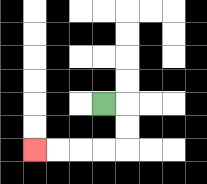{'start': '[4, 4]', 'end': '[1, 6]', 'path_directions': 'R,D,D,L,L,L,L', 'path_coordinates': '[[4, 4], [5, 4], [5, 5], [5, 6], [4, 6], [3, 6], [2, 6], [1, 6]]'}